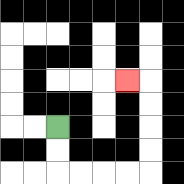{'start': '[2, 5]', 'end': '[5, 3]', 'path_directions': 'D,D,R,R,R,R,U,U,U,U,L', 'path_coordinates': '[[2, 5], [2, 6], [2, 7], [3, 7], [4, 7], [5, 7], [6, 7], [6, 6], [6, 5], [6, 4], [6, 3], [5, 3]]'}